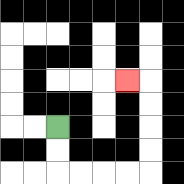{'start': '[2, 5]', 'end': '[5, 3]', 'path_directions': 'D,D,R,R,R,R,U,U,U,U,L', 'path_coordinates': '[[2, 5], [2, 6], [2, 7], [3, 7], [4, 7], [5, 7], [6, 7], [6, 6], [6, 5], [6, 4], [6, 3], [5, 3]]'}